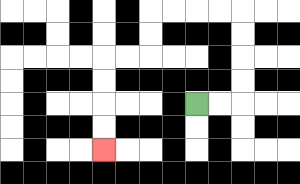{'start': '[8, 4]', 'end': '[4, 6]', 'path_directions': 'R,R,U,U,U,U,L,L,L,L,D,D,L,L,D,D,D,D', 'path_coordinates': '[[8, 4], [9, 4], [10, 4], [10, 3], [10, 2], [10, 1], [10, 0], [9, 0], [8, 0], [7, 0], [6, 0], [6, 1], [6, 2], [5, 2], [4, 2], [4, 3], [4, 4], [4, 5], [4, 6]]'}